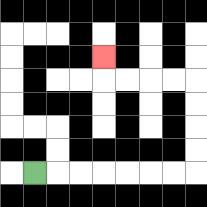{'start': '[1, 7]', 'end': '[4, 2]', 'path_directions': 'R,R,R,R,R,R,R,U,U,U,U,L,L,L,L,U', 'path_coordinates': '[[1, 7], [2, 7], [3, 7], [4, 7], [5, 7], [6, 7], [7, 7], [8, 7], [8, 6], [8, 5], [8, 4], [8, 3], [7, 3], [6, 3], [5, 3], [4, 3], [4, 2]]'}